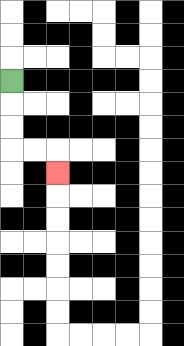{'start': '[0, 3]', 'end': '[2, 7]', 'path_directions': 'D,D,D,R,R,D', 'path_coordinates': '[[0, 3], [0, 4], [0, 5], [0, 6], [1, 6], [2, 6], [2, 7]]'}